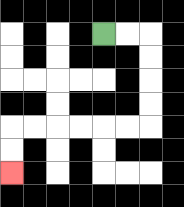{'start': '[4, 1]', 'end': '[0, 7]', 'path_directions': 'R,R,D,D,D,D,L,L,L,L,L,L,D,D', 'path_coordinates': '[[4, 1], [5, 1], [6, 1], [6, 2], [6, 3], [6, 4], [6, 5], [5, 5], [4, 5], [3, 5], [2, 5], [1, 5], [0, 5], [0, 6], [0, 7]]'}